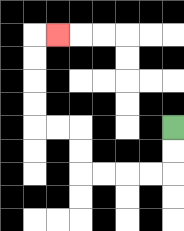{'start': '[7, 5]', 'end': '[2, 1]', 'path_directions': 'D,D,L,L,L,L,U,U,L,L,U,U,U,U,R', 'path_coordinates': '[[7, 5], [7, 6], [7, 7], [6, 7], [5, 7], [4, 7], [3, 7], [3, 6], [3, 5], [2, 5], [1, 5], [1, 4], [1, 3], [1, 2], [1, 1], [2, 1]]'}